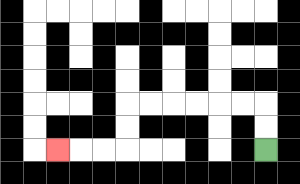{'start': '[11, 6]', 'end': '[2, 6]', 'path_directions': 'U,U,L,L,L,L,L,L,D,D,L,L,L', 'path_coordinates': '[[11, 6], [11, 5], [11, 4], [10, 4], [9, 4], [8, 4], [7, 4], [6, 4], [5, 4], [5, 5], [5, 6], [4, 6], [3, 6], [2, 6]]'}